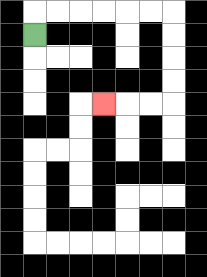{'start': '[1, 1]', 'end': '[4, 4]', 'path_directions': 'U,R,R,R,R,R,R,D,D,D,D,L,L,L', 'path_coordinates': '[[1, 1], [1, 0], [2, 0], [3, 0], [4, 0], [5, 0], [6, 0], [7, 0], [7, 1], [7, 2], [7, 3], [7, 4], [6, 4], [5, 4], [4, 4]]'}